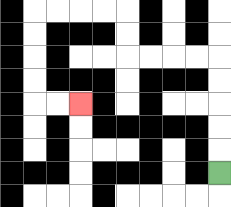{'start': '[9, 7]', 'end': '[3, 4]', 'path_directions': 'U,U,U,U,U,L,L,L,L,U,U,L,L,L,L,D,D,D,D,R,R', 'path_coordinates': '[[9, 7], [9, 6], [9, 5], [9, 4], [9, 3], [9, 2], [8, 2], [7, 2], [6, 2], [5, 2], [5, 1], [5, 0], [4, 0], [3, 0], [2, 0], [1, 0], [1, 1], [1, 2], [1, 3], [1, 4], [2, 4], [3, 4]]'}